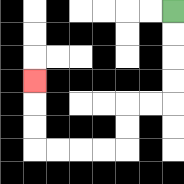{'start': '[7, 0]', 'end': '[1, 3]', 'path_directions': 'D,D,D,D,L,L,D,D,L,L,L,L,U,U,U', 'path_coordinates': '[[7, 0], [7, 1], [7, 2], [7, 3], [7, 4], [6, 4], [5, 4], [5, 5], [5, 6], [4, 6], [3, 6], [2, 6], [1, 6], [1, 5], [1, 4], [1, 3]]'}